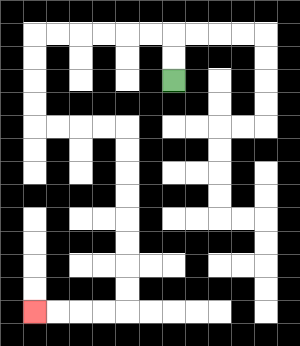{'start': '[7, 3]', 'end': '[1, 13]', 'path_directions': 'U,U,L,L,L,L,L,L,D,D,D,D,R,R,R,R,D,D,D,D,D,D,D,D,L,L,L,L', 'path_coordinates': '[[7, 3], [7, 2], [7, 1], [6, 1], [5, 1], [4, 1], [3, 1], [2, 1], [1, 1], [1, 2], [1, 3], [1, 4], [1, 5], [2, 5], [3, 5], [4, 5], [5, 5], [5, 6], [5, 7], [5, 8], [5, 9], [5, 10], [5, 11], [5, 12], [5, 13], [4, 13], [3, 13], [2, 13], [1, 13]]'}